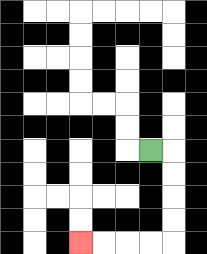{'start': '[6, 6]', 'end': '[3, 10]', 'path_directions': 'R,D,D,D,D,L,L,L,L', 'path_coordinates': '[[6, 6], [7, 6], [7, 7], [7, 8], [7, 9], [7, 10], [6, 10], [5, 10], [4, 10], [3, 10]]'}